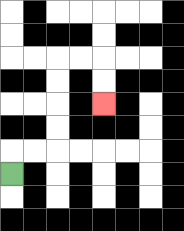{'start': '[0, 7]', 'end': '[4, 4]', 'path_directions': 'U,R,R,U,U,U,U,R,R,D,D', 'path_coordinates': '[[0, 7], [0, 6], [1, 6], [2, 6], [2, 5], [2, 4], [2, 3], [2, 2], [3, 2], [4, 2], [4, 3], [4, 4]]'}